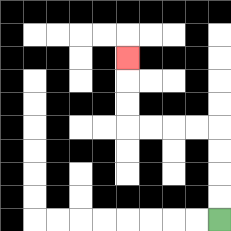{'start': '[9, 9]', 'end': '[5, 2]', 'path_directions': 'U,U,U,U,L,L,L,L,U,U,U', 'path_coordinates': '[[9, 9], [9, 8], [9, 7], [9, 6], [9, 5], [8, 5], [7, 5], [6, 5], [5, 5], [5, 4], [5, 3], [5, 2]]'}